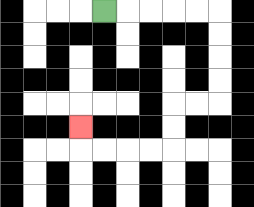{'start': '[4, 0]', 'end': '[3, 5]', 'path_directions': 'R,R,R,R,R,D,D,D,D,L,L,D,D,L,L,L,L,U', 'path_coordinates': '[[4, 0], [5, 0], [6, 0], [7, 0], [8, 0], [9, 0], [9, 1], [9, 2], [9, 3], [9, 4], [8, 4], [7, 4], [7, 5], [7, 6], [6, 6], [5, 6], [4, 6], [3, 6], [3, 5]]'}